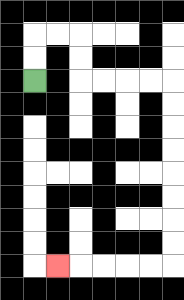{'start': '[1, 3]', 'end': '[2, 11]', 'path_directions': 'U,U,R,R,D,D,R,R,R,R,D,D,D,D,D,D,D,D,L,L,L,L,L', 'path_coordinates': '[[1, 3], [1, 2], [1, 1], [2, 1], [3, 1], [3, 2], [3, 3], [4, 3], [5, 3], [6, 3], [7, 3], [7, 4], [7, 5], [7, 6], [7, 7], [7, 8], [7, 9], [7, 10], [7, 11], [6, 11], [5, 11], [4, 11], [3, 11], [2, 11]]'}